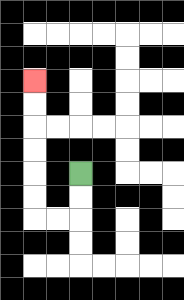{'start': '[3, 7]', 'end': '[1, 3]', 'path_directions': 'D,D,L,L,U,U,U,U,U,U', 'path_coordinates': '[[3, 7], [3, 8], [3, 9], [2, 9], [1, 9], [1, 8], [1, 7], [1, 6], [1, 5], [1, 4], [1, 3]]'}